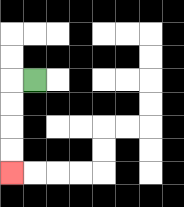{'start': '[1, 3]', 'end': '[0, 7]', 'path_directions': 'L,D,D,D,D', 'path_coordinates': '[[1, 3], [0, 3], [0, 4], [0, 5], [0, 6], [0, 7]]'}